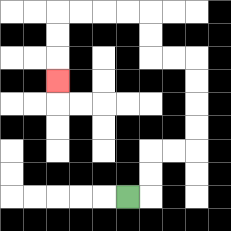{'start': '[5, 8]', 'end': '[2, 3]', 'path_directions': 'R,U,U,R,R,U,U,U,U,L,L,U,U,L,L,L,L,D,D,D', 'path_coordinates': '[[5, 8], [6, 8], [6, 7], [6, 6], [7, 6], [8, 6], [8, 5], [8, 4], [8, 3], [8, 2], [7, 2], [6, 2], [6, 1], [6, 0], [5, 0], [4, 0], [3, 0], [2, 0], [2, 1], [2, 2], [2, 3]]'}